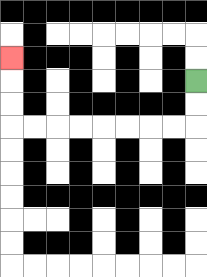{'start': '[8, 3]', 'end': '[0, 2]', 'path_directions': 'D,D,L,L,L,L,L,L,L,L,U,U,U', 'path_coordinates': '[[8, 3], [8, 4], [8, 5], [7, 5], [6, 5], [5, 5], [4, 5], [3, 5], [2, 5], [1, 5], [0, 5], [0, 4], [0, 3], [0, 2]]'}